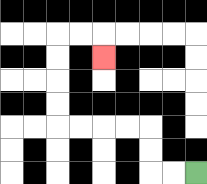{'start': '[8, 7]', 'end': '[4, 2]', 'path_directions': 'L,L,U,U,L,L,L,L,U,U,U,U,R,R,D', 'path_coordinates': '[[8, 7], [7, 7], [6, 7], [6, 6], [6, 5], [5, 5], [4, 5], [3, 5], [2, 5], [2, 4], [2, 3], [2, 2], [2, 1], [3, 1], [4, 1], [4, 2]]'}